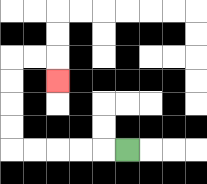{'start': '[5, 6]', 'end': '[2, 3]', 'path_directions': 'L,L,L,L,L,U,U,U,U,R,R,D', 'path_coordinates': '[[5, 6], [4, 6], [3, 6], [2, 6], [1, 6], [0, 6], [0, 5], [0, 4], [0, 3], [0, 2], [1, 2], [2, 2], [2, 3]]'}